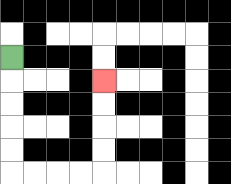{'start': '[0, 2]', 'end': '[4, 3]', 'path_directions': 'D,D,D,D,D,R,R,R,R,U,U,U,U', 'path_coordinates': '[[0, 2], [0, 3], [0, 4], [0, 5], [0, 6], [0, 7], [1, 7], [2, 7], [3, 7], [4, 7], [4, 6], [4, 5], [4, 4], [4, 3]]'}